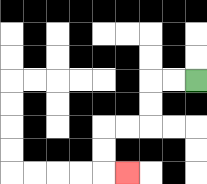{'start': '[8, 3]', 'end': '[5, 7]', 'path_directions': 'L,L,D,D,L,L,D,D,R', 'path_coordinates': '[[8, 3], [7, 3], [6, 3], [6, 4], [6, 5], [5, 5], [4, 5], [4, 6], [4, 7], [5, 7]]'}